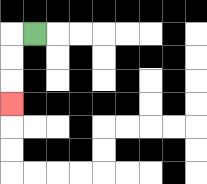{'start': '[1, 1]', 'end': '[0, 4]', 'path_directions': 'L,D,D,D', 'path_coordinates': '[[1, 1], [0, 1], [0, 2], [0, 3], [0, 4]]'}